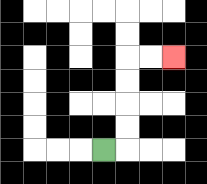{'start': '[4, 6]', 'end': '[7, 2]', 'path_directions': 'R,U,U,U,U,R,R', 'path_coordinates': '[[4, 6], [5, 6], [5, 5], [5, 4], [5, 3], [5, 2], [6, 2], [7, 2]]'}